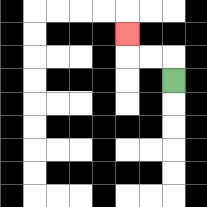{'start': '[7, 3]', 'end': '[5, 1]', 'path_directions': 'U,L,L,U', 'path_coordinates': '[[7, 3], [7, 2], [6, 2], [5, 2], [5, 1]]'}